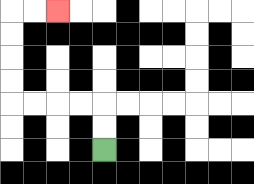{'start': '[4, 6]', 'end': '[2, 0]', 'path_directions': 'U,U,L,L,L,L,U,U,U,U,R,R', 'path_coordinates': '[[4, 6], [4, 5], [4, 4], [3, 4], [2, 4], [1, 4], [0, 4], [0, 3], [0, 2], [0, 1], [0, 0], [1, 0], [2, 0]]'}